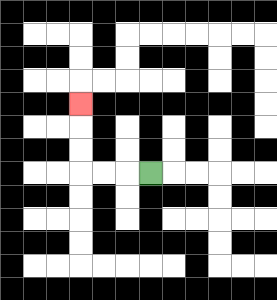{'start': '[6, 7]', 'end': '[3, 4]', 'path_directions': 'L,L,L,U,U,U', 'path_coordinates': '[[6, 7], [5, 7], [4, 7], [3, 7], [3, 6], [3, 5], [3, 4]]'}